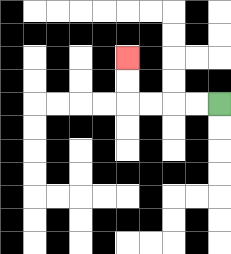{'start': '[9, 4]', 'end': '[5, 2]', 'path_directions': 'L,L,L,L,U,U', 'path_coordinates': '[[9, 4], [8, 4], [7, 4], [6, 4], [5, 4], [5, 3], [5, 2]]'}